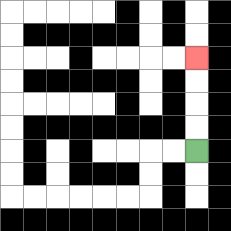{'start': '[8, 6]', 'end': '[8, 2]', 'path_directions': 'U,U,U,U', 'path_coordinates': '[[8, 6], [8, 5], [8, 4], [8, 3], [8, 2]]'}